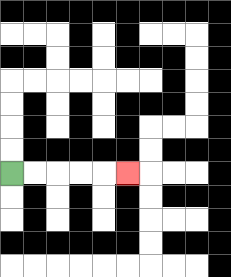{'start': '[0, 7]', 'end': '[5, 7]', 'path_directions': 'R,R,R,R,R', 'path_coordinates': '[[0, 7], [1, 7], [2, 7], [3, 7], [4, 7], [5, 7]]'}